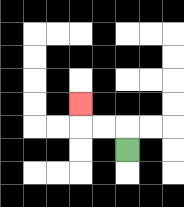{'start': '[5, 6]', 'end': '[3, 4]', 'path_directions': 'U,L,L,U', 'path_coordinates': '[[5, 6], [5, 5], [4, 5], [3, 5], [3, 4]]'}